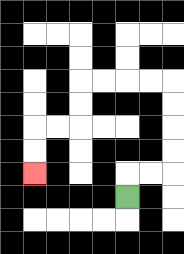{'start': '[5, 8]', 'end': '[1, 7]', 'path_directions': 'U,R,R,U,U,U,U,L,L,L,L,D,D,L,L,D,D', 'path_coordinates': '[[5, 8], [5, 7], [6, 7], [7, 7], [7, 6], [7, 5], [7, 4], [7, 3], [6, 3], [5, 3], [4, 3], [3, 3], [3, 4], [3, 5], [2, 5], [1, 5], [1, 6], [1, 7]]'}